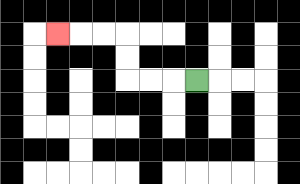{'start': '[8, 3]', 'end': '[2, 1]', 'path_directions': 'L,L,L,U,U,L,L,L', 'path_coordinates': '[[8, 3], [7, 3], [6, 3], [5, 3], [5, 2], [5, 1], [4, 1], [3, 1], [2, 1]]'}